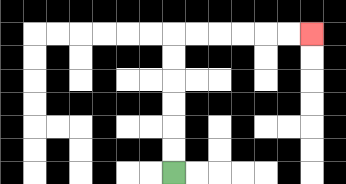{'start': '[7, 7]', 'end': '[13, 1]', 'path_directions': 'U,U,U,U,U,U,R,R,R,R,R,R', 'path_coordinates': '[[7, 7], [7, 6], [7, 5], [7, 4], [7, 3], [7, 2], [7, 1], [8, 1], [9, 1], [10, 1], [11, 1], [12, 1], [13, 1]]'}